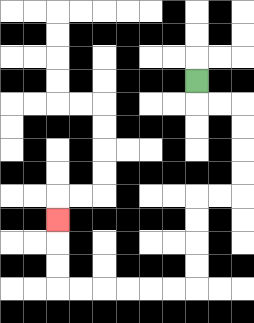{'start': '[8, 3]', 'end': '[2, 9]', 'path_directions': 'D,R,R,D,D,D,D,L,L,D,D,D,D,L,L,L,L,L,L,U,U,U', 'path_coordinates': '[[8, 3], [8, 4], [9, 4], [10, 4], [10, 5], [10, 6], [10, 7], [10, 8], [9, 8], [8, 8], [8, 9], [8, 10], [8, 11], [8, 12], [7, 12], [6, 12], [5, 12], [4, 12], [3, 12], [2, 12], [2, 11], [2, 10], [2, 9]]'}